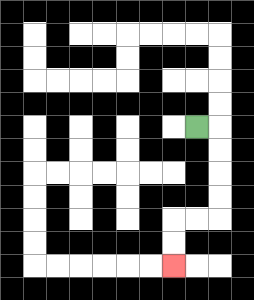{'start': '[8, 5]', 'end': '[7, 11]', 'path_directions': 'R,D,D,D,D,L,L,D,D', 'path_coordinates': '[[8, 5], [9, 5], [9, 6], [9, 7], [9, 8], [9, 9], [8, 9], [7, 9], [7, 10], [7, 11]]'}